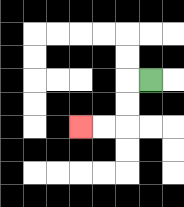{'start': '[6, 3]', 'end': '[3, 5]', 'path_directions': 'L,D,D,L,L', 'path_coordinates': '[[6, 3], [5, 3], [5, 4], [5, 5], [4, 5], [3, 5]]'}